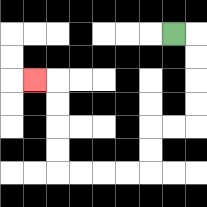{'start': '[7, 1]', 'end': '[1, 3]', 'path_directions': 'R,D,D,D,D,L,L,D,D,L,L,L,L,U,U,U,U,L', 'path_coordinates': '[[7, 1], [8, 1], [8, 2], [8, 3], [8, 4], [8, 5], [7, 5], [6, 5], [6, 6], [6, 7], [5, 7], [4, 7], [3, 7], [2, 7], [2, 6], [2, 5], [2, 4], [2, 3], [1, 3]]'}